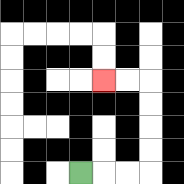{'start': '[3, 7]', 'end': '[4, 3]', 'path_directions': 'R,R,R,U,U,U,U,L,L', 'path_coordinates': '[[3, 7], [4, 7], [5, 7], [6, 7], [6, 6], [6, 5], [6, 4], [6, 3], [5, 3], [4, 3]]'}